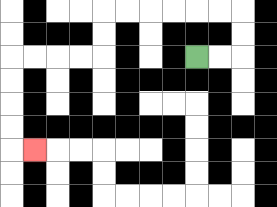{'start': '[8, 2]', 'end': '[1, 6]', 'path_directions': 'R,R,U,U,L,L,L,L,L,L,D,D,L,L,L,L,D,D,D,D,R', 'path_coordinates': '[[8, 2], [9, 2], [10, 2], [10, 1], [10, 0], [9, 0], [8, 0], [7, 0], [6, 0], [5, 0], [4, 0], [4, 1], [4, 2], [3, 2], [2, 2], [1, 2], [0, 2], [0, 3], [0, 4], [0, 5], [0, 6], [1, 6]]'}